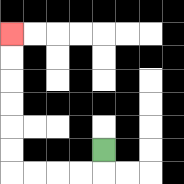{'start': '[4, 6]', 'end': '[0, 1]', 'path_directions': 'D,L,L,L,L,U,U,U,U,U,U', 'path_coordinates': '[[4, 6], [4, 7], [3, 7], [2, 7], [1, 7], [0, 7], [0, 6], [0, 5], [0, 4], [0, 3], [0, 2], [0, 1]]'}